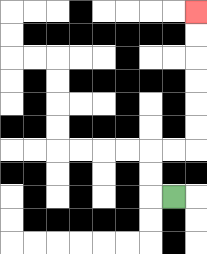{'start': '[7, 8]', 'end': '[8, 0]', 'path_directions': 'L,U,U,R,R,U,U,U,U,U,U', 'path_coordinates': '[[7, 8], [6, 8], [6, 7], [6, 6], [7, 6], [8, 6], [8, 5], [8, 4], [8, 3], [8, 2], [8, 1], [8, 0]]'}